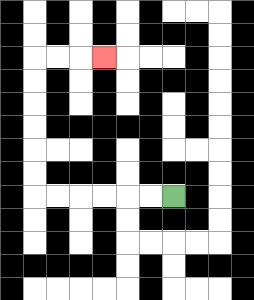{'start': '[7, 8]', 'end': '[4, 2]', 'path_directions': 'L,L,L,L,L,L,U,U,U,U,U,U,R,R,R', 'path_coordinates': '[[7, 8], [6, 8], [5, 8], [4, 8], [3, 8], [2, 8], [1, 8], [1, 7], [1, 6], [1, 5], [1, 4], [1, 3], [1, 2], [2, 2], [3, 2], [4, 2]]'}